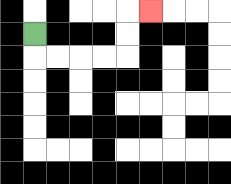{'start': '[1, 1]', 'end': '[6, 0]', 'path_directions': 'D,R,R,R,R,U,U,R', 'path_coordinates': '[[1, 1], [1, 2], [2, 2], [3, 2], [4, 2], [5, 2], [5, 1], [5, 0], [6, 0]]'}